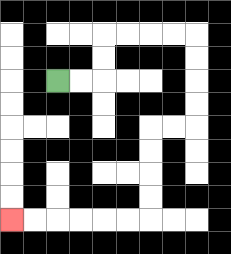{'start': '[2, 3]', 'end': '[0, 9]', 'path_directions': 'R,R,U,U,R,R,R,R,D,D,D,D,L,L,D,D,D,D,L,L,L,L,L,L', 'path_coordinates': '[[2, 3], [3, 3], [4, 3], [4, 2], [4, 1], [5, 1], [6, 1], [7, 1], [8, 1], [8, 2], [8, 3], [8, 4], [8, 5], [7, 5], [6, 5], [6, 6], [6, 7], [6, 8], [6, 9], [5, 9], [4, 9], [3, 9], [2, 9], [1, 9], [0, 9]]'}